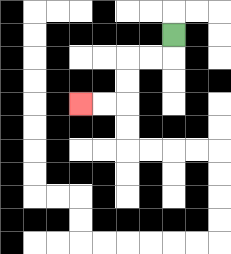{'start': '[7, 1]', 'end': '[3, 4]', 'path_directions': 'D,L,L,D,D,L,L', 'path_coordinates': '[[7, 1], [7, 2], [6, 2], [5, 2], [5, 3], [5, 4], [4, 4], [3, 4]]'}